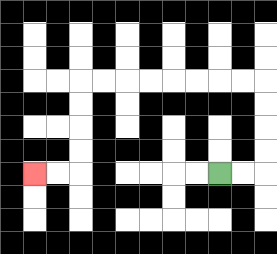{'start': '[9, 7]', 'end': '[1, 7]', 'path_directions': 'R,R,U,U,U,U,L,L,L,L,L,L,L,L,D,D,D,D,L,L', 'path_coordinates': '[[9, 7], [10, 7], [11, 7], [11, 6], [11, 5], [11, 4], [11, 3], [10, 3], [9, 3], [8, 3], [7, 3], [6, 3], [5, 3], [4, 3], [3, 3], [3, 4], [3, 5], [3, 6], [3, 7], [2, 7], [1, 7]]'}